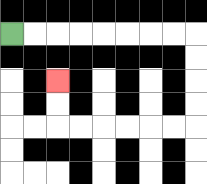{'start': '[0, 1]', 'end': '[2, 3]', 'path_directions': 'R,R,R,R,R,R,R,R,D,D,D,D,L,L,L,L,L,L,U,U', 'path_coordinates': '[[0, 1], [1, 1], [2, 1], [3, 1], [4, 1], [5, 1], [6, 1], [7, 1], [8, 1], [8, 2], [8, 3], [8, 4], [8, 5], [7, 5], [6, 5], [5, 5], [4, 5], [3, 5], [2, 5], [2, 4], [2, 3]]'}